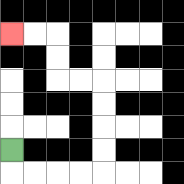{'start': '[0, 6]', 'end': '[0, 1]', 'path_directions': 'D,R,R,R,R,U,U,U,U,L,L,U,U,L,L', 'path_coordinates': '[[0, 6], [0, 7], [1, 7], [2, 7], [3, 7], [4, 7], [4, 6], [4, 5], [4, 4], [4, 3], [3, 3], [2, 3], [2, 2], [2, 1], [1, 1], [0, 1]]'}